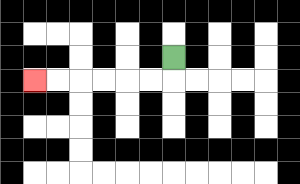{'start': '[7, 2]', 'end': '[1, 3]', 'path_directions': 'D,L,L,L,L,L,L', 'path_coordinates': '[[7, 2], [7, 3], [6, 3], [5, 3], [4, 3], [3, 3], [2, 3], [1, 3]]'}